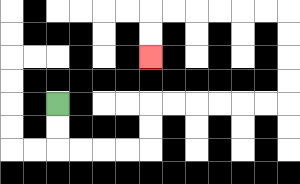{'start': '[2, 4]', 'end': '[6, 2]', 'path_directions': 'D,D,R,R,R,R,U,U,R,R,R,R,R,R,U,U,U,U,L,L,L,L,L,L,D,D', 'path_coordinates': '[[2, 4], [2, 5], [2, 6], [3, 6], [4, 6], [5, 6], [6, 6], [6, 5], [6, 4], [7, 4], [8, 4], [9, 4], [10, 4], [11, 4], [12, 4], [12, 3], [12, 2], [12, 1], [12, 0], [11, 0], [10, 0], [9, 0], [8, 0], [7, 0], [6, 0], [6, 1], [6, 2]]'}